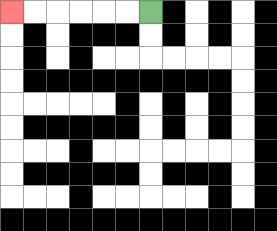{'start': '[6, 0]', 'end': '[0, 0]', 'path_directions': 'L,L,L,L,L,L', 'path_coordinates': '[[6, 0], [5, 0], [4, 0], [3, 0], [2, 0], [1, 0], [0, 0]]'}